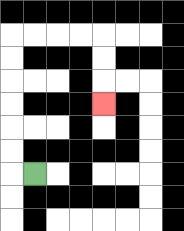{'start': '[1, 7]', 'end': '[4, 4]', 'path_directions': 'L,U,U,U,U,U,U,R,R,R,R,D,D,D', 'path_coordinates': '[[1, 7], [0, 7], [0, 6], [0, 5], [0, 4], [0, 3], [0, 2], [0, 1], [1, 1], [2, 1], [3, 1], [4, 1], [4, 2], [4, 3], [4, 4]]'}